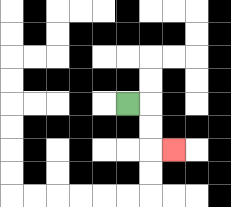{'start': '[5, 4]', 'end': '[7, 6]', 'path_directions': 'R,D,D,R', 'path_coordinates': '[[5, 4], [6, 4], [6, 5], [6, 6], [7, 6]]'}